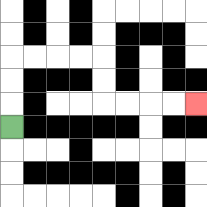{'start': '[0, 5]', 'end': '[8, 4]', 'path_directions': 'U,U,U,R,R,R,R,D,D,R,R,R,R', 'path_coordinates': '[[0, 5], [0, 4], [0, 3], [0, 2], [1, 2], [2, 2], [3, 2], [4, 2], [4, 3], [4, 4], [5, 4], [6, 4], [7, 4], [8, 4]]'}